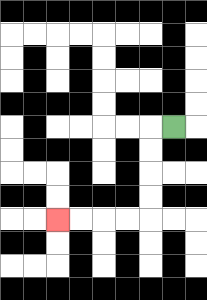{'start': '[7, 5]', 'end': '[2, 9]', 'path_directions': 'L,D,D,D,D,L,L,L,L', 'path_coordinates': '[[7, 5], [6, 5], [6, 6], [6, 7], [6, 8], [6, 9], [5, 9], [4, 9], [3, 9], [2, 9]]'}